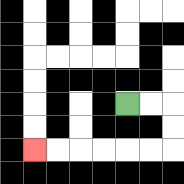{'start': '[5, 4]', 'end': '[1, 6]', 'path_directions': 'R,R,D,D,L,L,L,L,L,L', 'path_coordinates': '[[5, 4], [6, 4], [7, 4], [7, 5], [7, 6], [6, 6], [5, 6], [4, 6], [3, 6], [2, 6], [1, 6]]'}